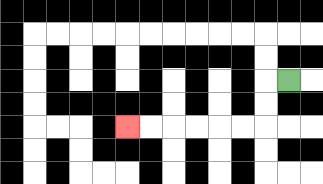{'start': '[12, 3]', 'end': '[5, 5]', 'path_directions': 'L,D,D,L,L,L,L,L,L', 'path_coordinates': '[[12, 3], [11, 3], [11, 4], [11, 5], [10, 5], [9, 5], [8, 5], [7, 5], [6, 5], [5, 5]]'}